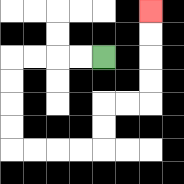{'start': '[4, 2]', 'end': '[6, 0]', 'path_directions': 'L,L,L,L,D,D,D,D,R,R,R,R,U,U,R,R,U,U,U,U', 'path_coordinates': '[[4, 2], [3, 2], [2, 2], [1, 2], [0, 2], [0, 3], [0, 4], [0, 5], [0, 6], [1, 6], [2, 6], [3, 6], [4, 6], [4, 5], [4, 4], [5, 4], [6, 4], [6, 3], [6, 2], [6, 1], [6, 0]]'}